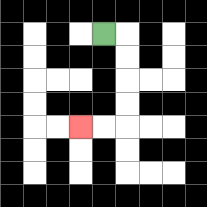{'start': '[4, 1]', 'end': '[3, 5]', 'path_directions': 'R,D,D,D,D,L,L', 'path_coordinates': '[[4, 1], [5, 1], [5, 2], [5, 3], [5, 4], [5, 5], [4, 5], [3, 5]]'}